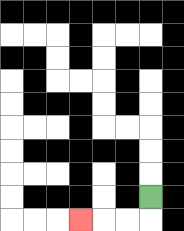{'start': '[6, 8]', 'end': '[3, 9]', 'path_directions': 'D,L,L,L', 'path_coordinates': '[[6, 8], [6, 9], [5, 9], [4, 9], [3, 9]]'}